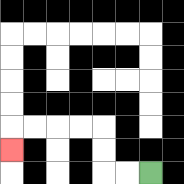{'start': '[6, 7]', 'end': '[0, 6]', 'path_directions': 'L,L,U,U,L,L,L,L,D', 'path_coordinates': '[[6, 7], [5, 7], [4, 7], [4, 6], [4, 5], [3, 5], [2, 5], [1, 5], [0, 5], [0, 6]]'}